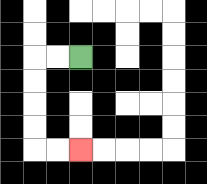{'start': '[3, 2]', 'end': '[3, 6]', 'path_directions': 'L,L,D,D,D,D,R,R', 'path_coordinates': '[[3, 2], [2, 2], [1, 2], [1, 3], [1, 4], [1, 5], [1, 6], [2, 6], [3, 6]]'}